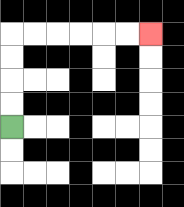{'start': '[0, 5]', 'end': '[6, 1]', 'path_directions': 'U,U,U,U,R,R,R,R,R,R', 'path_coordinates': '[[0, 5], [0, 4], [0, 3], [0, 2], [0, 1], [1, 1], [2, 1], [3, 1], [4, 1], [5, 1], [6, 1]]'}